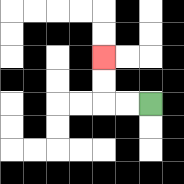{'start': '[6, 4]', 'end': '[4, 2]', 'path_directions': 'L,L,U,U', 'path_coordinates': '[[6, 4], [5, 4], [4, 4], [4, 3], [4, 2]]'}